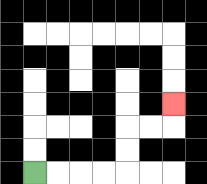{'start': '[1, 7]', 'end': '[7, 4]', 'path_directions': 'R,R,R,R,U,U,R,R,U', 'path_coordinates': '[[1, 7], [2, 7], [3, 7], [4, 7], [5, 7], [5, 6], [5, 5], [6, 5], [7, 5], [7, 4]]'}